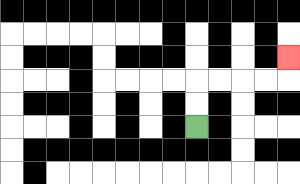{'start': '[8, 5]', 'end': '[12, 2]', 'path_directions': 'U,U,R,R,R,R,U', 'path_coordinates': '[[8, 5], [8, 4], [8, 3], [9, 3], [10, 3], [11, 3], [12, 3], [12, 2]]'}